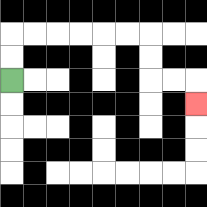{'start': '[0, 3]', 'end': '[8, 4]', 'path_directions': 'U,U,R,R,R,R,R,R,D,D,R,R,D', 'path_coordinates': '[[0, 3], [0, 2], [0, 1], [1, 1], [2, 1], [3, 1], [4, 1], [5, 1], [6, 1], [6, 2], [6, 3], [7, 3], [8, 3], [8, 4]]'}